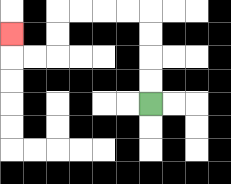{'start': '[6, 4]', 'end': '[0, 1]', 'path_directions': 'U,U,U,U,L,L,L,L,D,D,L,L,U', 'path_coordinates': '[[6, 4], [6, 3], [6, 2], [6, 1], [6, 0], [5, 0], [4, 0], [3, 0], [2, 0], [2, 1], [2, 2], [1, 2], [0, 2], [0, 1]]'}